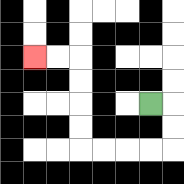{'start': '[6, 4]', 'end': '[1, 2]', 'path_directions': 'R,D,D,L,L,L,L,U,U,U,U,L,L', 'path_coordinates': '[[6, 4], [7, 4], [7, 5], [7, 6], [6, 6], [5, 6], [4, 6], [3, 6], [3, 5], [3, 4], [3, 3], [3, 2], [2, 2], [1, 2]]'}